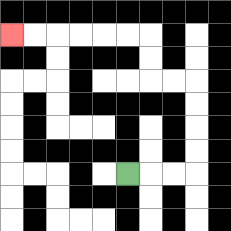{'start': '[5, 7]', 'end': '[0, 1]', 'path_directions': 'R,R,R,U,U,U,U,L,L,U,U,L,L,L,L,L,L', 'path_coordinates': '[[5, 7], [6, 7], [7, 7], [8, 7], [8, 6], [8, 5], [8, 4], [8, 3], [7, 3], [6, 3], [6, 2], [6, 1], [5, 1], [4, 1], [3, 1], [2, 1], [1, 1], [0, 1]]'}